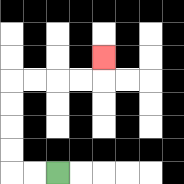{'start': '[2, 7]', 'end': '[4, 2]', 'path_directions': 'L,L,U,U,U,U,R,R,R,R,U', 'path_coordinates': '[[2, 7], [1, 7], [0, 7], [0, 6], [0, 5], [0, 4], [0, 3], [1, 3], [2, 3], [3, 3], [4, 3], [4, 2]]'}